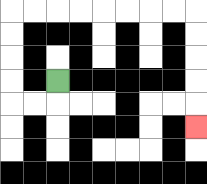{'start': '[2, 3]', 'end': '[8, 5]', 'path_directions': 'D,L,L,U,U,U,U,R,R,R,R,R,R,R,R,D,D,D,D,D', 'path_coordinates': '[[2, 3], [2, 4], [1, 4], [0, 4], [0, 3], [0, 2], [0, 1], [0, 0], [1, 0], [2, 0], [3, 0], [4, 0], [5, 0], [6, 0], [7, 0], [8, 0], [8, 1], [8, 2], [8, 3], [8, 4], [8, 5]]'}